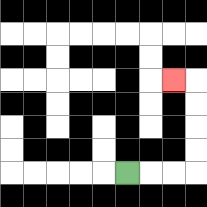{'start': '[5, 7]', 'end': '[7, 3]', 'path_directions': 'R,R,R,U,U,U,U,L', 'path_coordinates': '[[5, 7], [6, 7], [7, 7], [8, 7], [8, 6], [8, 5], [8, 4], [8, 3], [7, 3]]'}